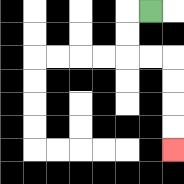{'start': '[6, 0]', 'end': '[7, 6]', 'path_directions': 'L,D,D,R,R,D,D,D,D', 'path_coordinates': '[[6, 0], [5, 0], [5, 1], [5, 2], [6, 2], [7, 2], [7, 3], [7, 4], [7, 5], [7, 6]]'}